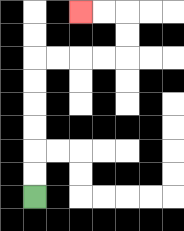{'start': '[1, 8]', 'end': '[3, 0]', 'path_directions': 'U,U,U,U,U,U,R,R,R,R,U,U,L,L', 'path_coordinates': '[[1, 8], [1, 7], [1, 6], [1, 5], [1, 4], [1, 3], [1, 2], [2, 2], [3, 2], [4, 2], [5, 2], [5, 1], [5, 0], [4, 0], [3, 0]]'}